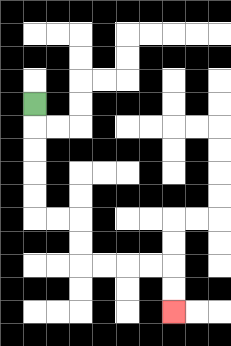{'start': '[1, 4]', 'end': '[7, 13]', 'path_directions': 'D,D,D,D,D,R,R,D,D,R,R,R,R,D,D', 'path_coordinates': '[[1, 4], [1, 5], [1, 6], [1, 7], [1, 8], [1, 9], [2, 9], [3, 9], [3, 10], [3, 11], [4, 11], [5, 11], [6, 11], [7, 11], [7, 12], [7, 13]]'}